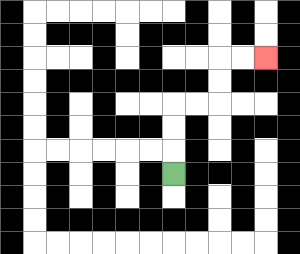{'start': '[7, 7]', 'end': '[11, 2]', 'path_directions': 'U,U,U,R,R,U,U,R,R', 'path_coordinates': '[[7, 7], [7, 6], [7, 5], [7, 4], [8, 4], [9, 4], [9, 3], [9, 2], [10, 2], [11, 2]]'}